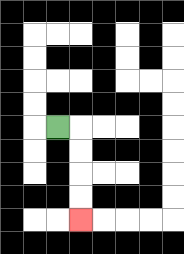{'start': '[2, 5]', 'end': '[3, 9]', 'path_directions': 'R,D,D,D,D', 'path_coordinates': '[[2, 5], [3, 5], [3, 6], [3, 7], [3, 8], [3, 9]]'}